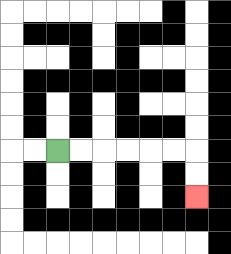{'start': '[2, 6]', 'end': '[8, 8]', 'path_directions': 'R,R,R,R,R,R,D,D', 'path_coordinates': '[[2, 6], [3, 6], [4, 6], [5, 6], [6, 6], [7, 6], [8, 6], [8, 7], [8, 8]]'}